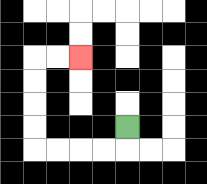{'start': '[5, 5]', 'end': '[3, 2]', 'path_directions': 'D,L,L,L,L,U,U,U,U,R,R', 'path_coordinates': '[[5, 5], [5, 6], [4, 6], [3, 6], [2, 6], [1, 6], [1, 5], [1, 4], [1, 3], [1, 2], [2, 2], [3, 2]]'}